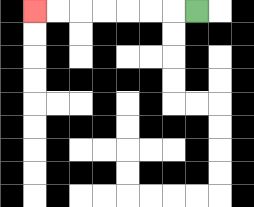{'start': '[8, 0]', 'end': '[1, 0]', 'path_directions': 'L,L,L,L,L,L,L', 'path_coordinates': '[[8, 0], [7, 0], [6, 0], [5, 0], [4, 0], [3, 0], [2, 0], [1, 0]]'}